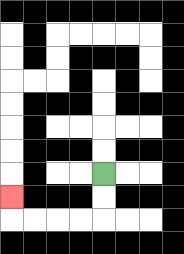{'start': '[4, 7]', 'end': '[0, 8]', 'path_directions': 'D,D,L,L,L,L,U', 'path_coordinates': '[[4, 7], [4, 8], [4, 9], [3, 9], [2, 9], [1, 9], [0, 9], [0, 8]]'}